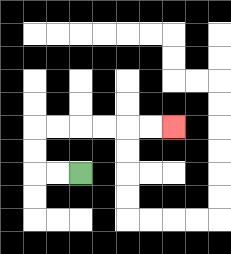{'start': '[3, 7]', 'end': '[7, 5]', 'path_directions': 'L,L,U,U,R,R,R,R,R,R', 'path_coordinates': '[[3, 7], [2, 7], [1, 7], [1, 6], [1, 5], [2, 5], [3, 5], [4, 5], [5, 5], [6, 5], [7, 5]]'}